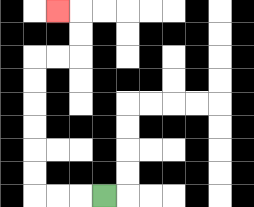{'start': '[4, 8]', 'end': '[2, 0]', 'path_directions': 'L,L,L,U,U,U,U,U,U,R,R,U,U,L', 'path_coordinates': '[[4, 8], [3, 8], [2, 8], [1, 8], [1, 7], [1, 6], [1, 5], [1, 4], [1, 3], [1, 2], [2, 2], [3, 2], [3, 1], [3, 0], [2, 0]]'}